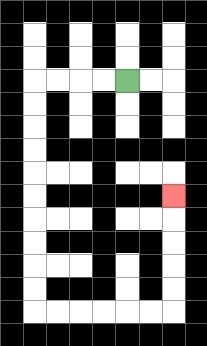{'start': '[5, 3]', 'end': '[7, 8]', 'path_directions': 'L,L,L,L,D,D,D,D,D,D,D,D,D,D,R,R,R,R,R,R,U,U,U,U,U', 'path_coordinates': '[[5, 3], [4, 3], [3, 3], [2, 3], [1, 3], [1, 4], [1, 5], [1, 6], [1, 7], [1, 8], [1, 9], [1, 10], [1, 11], [1, 12], [1, 13], [2, 13], [3, 13], [4, 13], [5, 13], [6, 13], [7, 13], [7, 12], [7, 11], [7, 10], [7, 9], [7, 8]]'}